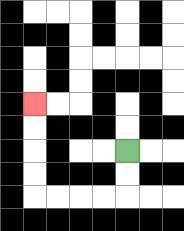{'start': '[5, 6]', 'end': '[1, 4]', 'path_directions': 'D,D,L,L,L,L,U,U,U,U', 'path_coordinates': '[[5, 6], [5, 7], [5, 8], [4, 8], [3, 8], [2, 8], [1, 8], [1, 7], [1, 6], [1, 5], [1, 4]]'}